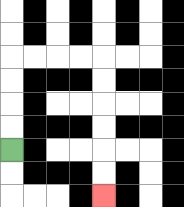{'start': '[0, 6]', 'end': '[4, 8]', 'path_directions': 'U,U,U,U,R,R,R,R,D,D,D,D,D,D', 'path_coordinates': '[[0, 6], [0, 5], [0, 4], [0, 3], [0, 2], [1, 2], [2, 2], [3, 2], [4, 2], [4, 3], [4, 4], [4, 5], [4, 6], [4, 7], [4, 8]]'}